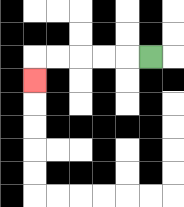{'start': '[6, 2]', 'end': '[1, 3]', 'path_directions': 'L,L,L,L,L,D', 'path_coordinates': '[[6, 2], [5, 2], [4, 2], [3, 2], [2, 2], [1, 2], [1, 3]]'}